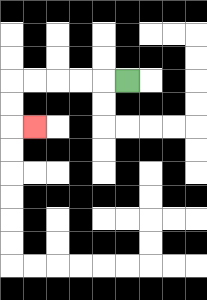{'start': '[5, 3]', 'end': '[1, 5]', 'path_directions': 'L,L,L,L,L,D,D,R', 'path_coordinates': '[[5, 3], [4, 3], [3, 3], [2, 3], [1, 3], [0, 3], [0, 4], [0, 5], [1, 5]]'}